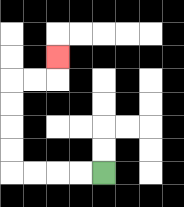{'start': '[4, 7]', 'end': '[2, 2]', 'path_directions': 'L,L,L,L,U,U,U,U,R,R,U', 'path_coordinates': '[[4, 7], [3, 7], [2, 7], [1, 7], [0, 7], [0, 6], [0, 5], [0, 4], [0, 3], [1, 3], [2, 3], [2, 2]]'}